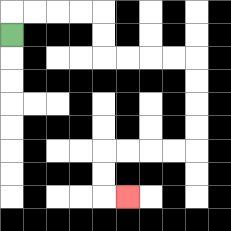{'start': '[0, 1]', 'end': '[5, 8]', 'path_directions': 'U,R,R,R,R,D,D,R,R,R,R,D,D,D,D,L,L,L,L,D,D,R', 'path_coordinates': '[[0, 1], [0, 0], [1, 0], [2, 0], [3, 0], [4, 0], [4, 1], [4, 2], [5, 2], [6, 2], [7, 2], [8, 2], [8, 3], [8, 4], [8, 5], [8, 6], [7, 6], [6, 6], [5, 6], [4, 6], [4, 7], [4, 8], [5, 8]]'}